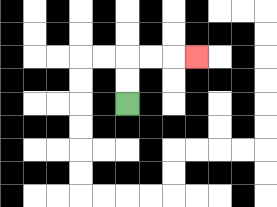{'start': '[5, 4]', 'end': '[8, 2]', 'path_directions': 'U,U,R,R,R', 'path_coordinates': '[[5, 4], [5, 3], [5, 2], [6, 2], [7, 2], [8, 2]]'}